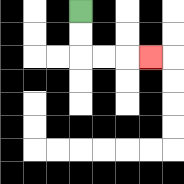{'start': '[3, 0]', 'end': '[6, 2]', 'path_directions': 'D,D,R,R,R', 'path_coordinates': '[[3, 0], [3, 1], [3, 2], [4, 2], [5, 2], [6, 2]]'}